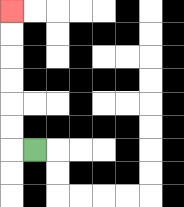{'start': '[1, 6]', 'end': '[0, 0]', 'path_directions': 'L,U,U,U,U,U,U', 'path_coordinates': '[[1, 6], [0, 6], [0, 5], [0, 4], [0, 3], [0, 2], [0, 1], [0, 0]]'}